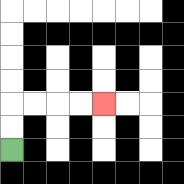{'start': '[0, 6]', 'end': '[4, 4]', 'path_directions': 'U,U,R,R,R,R', 'path_coordinates': '[[0, 6], [0, 5], [0, 4], [1, 4], [2, 4], [3, 4], [4, 4]]'}